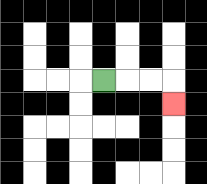{'start': '[4, 3]', 'end': '[7, 4]', 'path_directions': 'R,R,R,D', 'path_coordinates': '[[4, 3], [5, 3], [6, 3], [7, 3], [7, 4]]'}